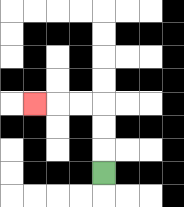{'start': '[4, 7]', 'end': '[1, 4]', 'path_directions': 'U,U,U,L,L,L', 'path_coordinates': '[[4, 7], [4, 6], [4, 5], [4, 4], [3, 4], [2, 4], [1, 4]]'}